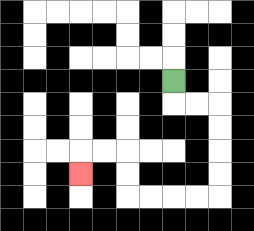{'start': '[7, 3]', 'end': '[3, 7]', 'path_directions': 'D,R,R,D,D,D,D,L,L,L,L,U,U,L,L,D', 'path_coordinates': '[[7, 3], [7, 4], [8, 4], [9, 4], [9, 5], [9, 6], [9, 7], [9, 8], [8, 8], [7, 8], [6, 8], [5, 8], [5, 7], [5, 6], [4, 6], [3, 6], [3, 7]]'}